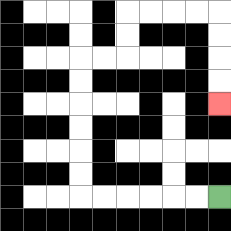{'start': '[9, 8]', 'end': '[9, 4]', 'path_directions': 'L,L,L,L,L,L,U,U,U,U,U,U,R,R,U,U,R,R,R,R,D,D,D,D', 'path_coordinates': '[[9, 8], [8, 8], [7, 8], [6, 8], [5, 8], [4, 8], [3, 8], [3, 7], [3, 6], [3, 5], [3, 4], [3, 3], [3, 2], [4, 2], [5, 2], [5, 1], [5, 0], [6, 0], [7, 0], [8, 0], [9, 0], [9, 1], [9, 2], [9, 3], [9, 4]]'}